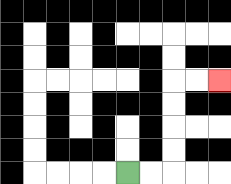{'start': '[5, 7]', 'end': '[9, 3]', 'path_directions': 'R,R,U,U,U,U,R,R', 'path_coordinates': '[[5, 7], [6, 7], [7, 7], [7, 6], [7, 5], [7, 4], [7, 3], [8, 3], [9, 3]]'}